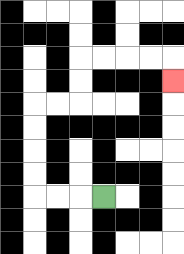{'start': '[4, 8]', 'end': '[7, 3]', 'path_directions': 'L,L,L,U,U,U,U,R,R,U,U,R,R,R,R,D', 'path_coordinates': '[[4, 8], [3, 8], [2, 8], [1, 8], [1, 7], [1, 6], [1, 5], [1, 4], [2, 4], [3, 4], [3, 3], [3, 2], [4, 2], [5, 2], [6, 2], [7, 2], [7, 3]]'}